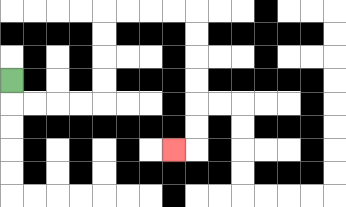{'start': '[0, 3]', 'end': '[7, 6]', 'path_directions': 'D,R,R,R,R,U,U,U,U,R,R,R,R,D,D,D,D,D,D,L', 'path_coordinates': '[[0, 3], [0, 4], [1, 4], [2, 4], [3, 4], [4, 4], [4, 3], [4, 2], [4, 1], [4, 0], [5, 0], [6, 0], [7, 0], [8, 0], [8, 1], [8, 2], [8, 3], [8, 4], [8, 5], [8, 6], [7, 6]]'}